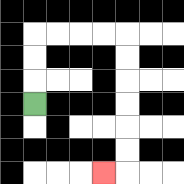{'start': '[1, 4]', 'end': '[4, 7]', 'path_directions': 'U,U,U,R,R,R,R,D,D,D,D,D,D,L', 'path_coordinates': '[[1, 4], [1, 3], [1, 2], [1, 1], [2, 1], [3, 1], [4, 1], [5, 1], [5, 2], [5, 3], [5, 4], [5, 5], [5, 6], [5, 7], [4, 7]]'}